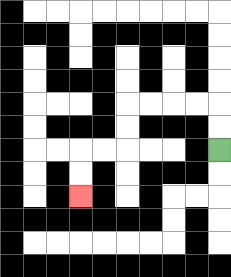{'start': '[9, 6]', 'end': '[3, 8]', 'path_directions': 'U,U,L,L,L,L,D,D,L,L,D,D', 'path_coordinates': '[[9, 6], [9, 5], [9, 4], [8, 4], [7, 4], [6, 4], [5, 4], [5, 5], [5, 6], [4, 6], [3, 6], [3, 7], [3, 8]]'}